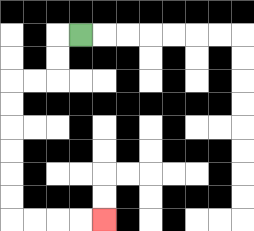{'start': '[3, 1]', 'end': '[4, 9]', 'path_directions': 'L,D,D,L,L,D,D,D,D,D,D,R,R,R,R', 'path_coordinates': '[[3, 1], [2, 1], [2, 2], [2, 3], [1, 3], [0, 3], [0, 4], [0, 5], [0, 6], [0, 7], [0, 8], [0, 9], [1, 9], [2, 9], [3, 9], [4, 9]]'}